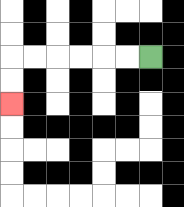{'start': '[6, 2]', 'end': '[0, 4]', 'path_directions': 'L,L,L,L,L,L,D,D', 'path_coordinates': '[[6, 2], [5, 2], [4, 2], [3, 2], [2, 2], [1, 2], [0, 2], [0, 3], [0, 4]]'}